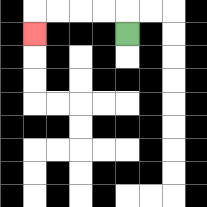{'start': '[5, 1]', 'end': '[1, 1]', 'path_directions': 'U,L,L,L,L,D', 'path_coordinates': '[[5, 1], [5, 0], [4, 0], [3, 0], [2, 0], [1, 0], [1, 1]]'}